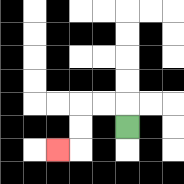{'start': '[5, 5]', 'end': '[2, 6]', 'path_directions': 'U,L,L,D,D,L', 'path_coordinates': '[[5, 5], [5, 4], [4, 4], [3, 4], [3, 5], [3, 6], [2, 6]]'}